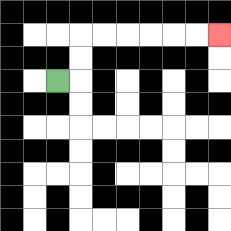{'start': '[2, 3]', 'end': '[9, 1]', 'path_directions': 'R,U,U,R,R,R,R,R,R', 'path_coordinates': '[[2, 3], [3, 3], [3, 2], [3, 1], [4, 1], [5, 1], [6, 1], [7, 1], [8, 1], [9, 1]]'}